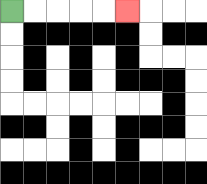{'start': '[0, 0]', 'end': '[5, 0]', 'path_directions': 'R,R,R,R,R', 'path_coordinates': '[[0, 0], [1, 0], [2, 0], [3, 0], [4, 0], [5, 0]]'}